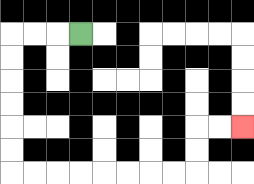{'start': '[3, 1]', 'end': '[10, 5]', 'path_directions': 'L,L,L,D,D,D,D,D,D,R,R,R,R,R,R,R,R,U,U,R,R', 'path_coordinates': '[[3, 1], [2, 1], [1, 1], [0, 1], [0, 2], [0, 3], [0, 4], [0, 5], [0, 6], [0, 7], [1, 7], [2, 7], [3, 7], [4, 7], [5, 7], [6, 7], [7, 7], [8, 7], [8, 6], [8, 5], [9, 5], [10, 5]]'}